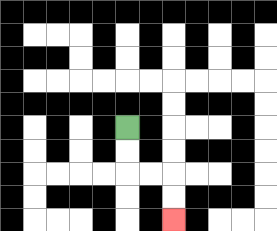{'start': '[5, 5]', 'end': '[7, 9]', 'path_directions': 'D,D,R,R,D,D', 'path_coordinates': '[[5, 5], [5, 6], [5, 7], [6, 7], [7, 7], [7, 8], [7, 9]]'}